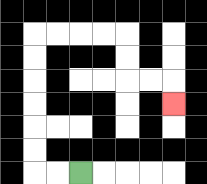{'start': '[3, 7]', 'end': '[7, 4]', 'path_directions': 'L,L,U,U,U,U,U,U,R,R,R,R,D,D,R,R,D', 'path_coordinates': '[[3, 7], [2, 7], [1, 7], [1, 6], [1, 5], [1, 4], [1, 3], [1, 2], [1, 1], [2, 1], [3, 1], [4, 1], [5, 1], [5, 2], [5, 3], [6, 3], [7, 3], [7, 4]]'}